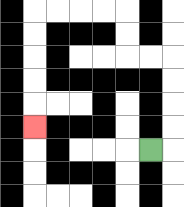{'start': '[6, 6]', 'end': '[1, 5]', 'path_directions': 'R,U,U,U,U,L,L,U,U,L,L,L,L,D,D,D,D,D', 'path_coordinates': '[[6, 6], [7, 6], [7, 5], [7, 4], [7, 3], [7, 2], [6, 2], [5, 2], [5, 1], [5, 0], [4, 0], [3, 0], [2, 0], [1, 0], [1, 1], [1, 2], [1, 3], [1, 4], [1, 5]]'}